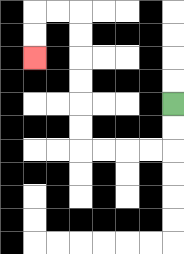{'start': '[7, 4]', 'end': '[1, 2]', 'path_directions': 'D,D,L,L,L,L,U,U,U,U,U,U,L,L,D,D', 'path_coordinates': '[[7, 4], [7, 5], [7, 6], [6, 6], [5, 6], [4, 6], [3, 6], [3, 5], [3, 4], [3, 3], [3, 2], [3, 1], [3, 0], [2, 0], [1, 0], [1, 1], [1, 2]]'}